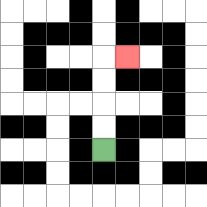{'start': '[4, 6]', 'end': '[5, 2]', 'path_directions': 'U,U,U,U,R', 'path_coordinates': '[[4, 6], [4, 5], [4, 4], [4, 3], [4, 2], [5, 2]]'}